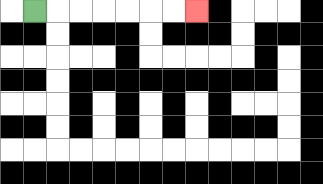{'start': '[1, 0]', 'end': '[8, 0]', 'path_directions': 'R,R,R,R,R,R,R', 'path_coordinates': '[[1, 0], [2, 0], [3, 0], [4, 0], [5, 0], [6, 0], [7, 0], [8, 0]]'}